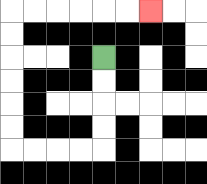{'start': '[4, 2]', 'end': '[6, 0]', 'path_directions': 'D,D,D,D,L,L,L,L,U,U,U,U,U,U,R,R,R,R,R,R', 'path_coordinates': '[[4, 2], [4, 3], [4, 4], [4, 5], [4, 6], [3, 6], [2, 6], [1, 6], [0, 6], [0, 5], [0, 4], [0, 3], [0, 2], [0, 1], [0, 0], [1, 0], [2, 0], [3, 0], [4, 0], [5, 0], [6, 0]]'}